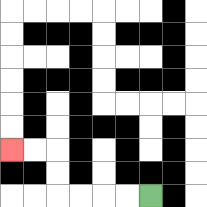{'start': '[6, 8]', 'end': '[0, 6]', 'path_directions': 'L,L,L,L,U,U,L,L', 'path_coordinates': '[[6, 8], [5, 8], [4, 8], [3, 8], [2, 8], [2, 7], [2, 6], [1, 6], [0, 6]]'}